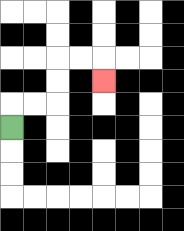{'start': '[0, 5]', 'end': '[4, 3]', 'path_directions': 'U,R,R,U,U,R,R,D', 'path_coordinates': '[[0, 5], [0, 4], [1, 4], [2, 4], [2, 3], [2, 2], [3, 2], [4, 2], [4, 3]]'}